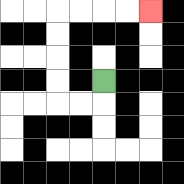{'start': '[4, 3]', 'end': '[6, 0]', 'path_directions': 'D,L,L,U,U,U,U,R,R,R,R', 'path_coordinates': '[[4, 3], [4, 4], [3, 4], [2, 4], [2, 3], [2, 2], [2, 1], [2, 0], [3, 0], [4, 0], [5, 0], [6, 0]]'}